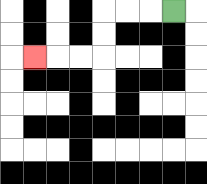{'start': '[7, 0]', 'end': '[1, 2]', 'path_directions': 'L,L,L,D,D,L,L,L', 'path_coordinates': '[[7, 0], [6, 0], [5, 0], [4, 0], [4, 1], [4, 2], [3, 2], [2, 2], [1, 2]]'}